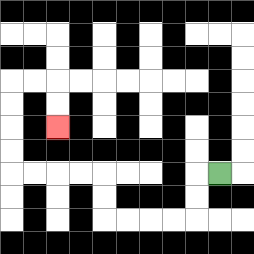{'start': '[9, 7]', 'end': '[2, 5]', 'path_directions': 'L,D,D,L,L,L,L,U,U,L,L,L,L,U,U,U,U,R,R,D,D', 'path_coordinates': '[[9, 7], [8, 7], [8, 8], [8, 9], [7, 9], [6, 9], [5, 9], [4, 9], [4, 8], [4, 7], [3, 7], [2, 7], [1, 7], [0, 7], [0, 6], [0, 5], [0, 4], [0, 3], [1, 3], [2, 3], [2, 4], [2, 5]]'}